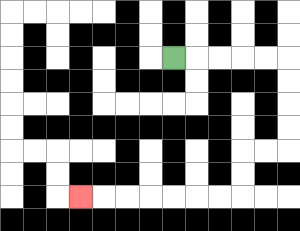{'start': '[7, 2]', 'end': '[3, 8]', 'path_directions': 'R,R,R,R,R,D,D,D,D,L,L,D,D,L,L,L,L,L,L,L', 'path_coordinates': '[[7, 2], [8, 2], [9, 2], [10, 2], [11, 2], [12, 2], [12, 3], [12, 4], [12, 5], [12, 6], [11, 6], [10, 6], [10, 7], [10, 8], [9, 8], [8, 8], [7, 8], [6, 8], [5, 8], [4, 8], [3, 8]]'}